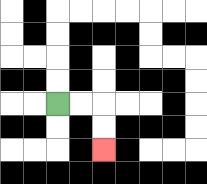{'start': '[2, 4]', 'end': '[4, 6]', 'path_directions': 'R,R,D,D', 'path_coordinates': '[[2, 4], [3, 4], [4, 4], [4, 5], [4, 6]]'}